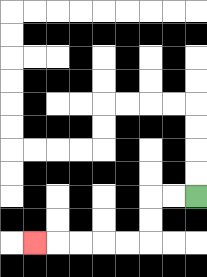{'start': '[8, 8]', 'end': '[1, 10]', 'path_directions': 'L,L,D,D,L,L,L,L,L', 'path_coordinates': '[[8, 8], [7, 8], [6, 8], [6, 9], [6, 10], [5, 10], [4, 10], [3, 10], [2, 10], [1, 10]]'}